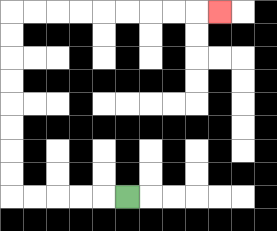{'start': '[5, 8]', 'end': '[9, 0]', 'path_directions': 'L,L,L,L,L,U,U,U,U,U,U,U,U,R,R,R,R,R,R,R,R,R', 'path_coordinates': '[[5, 8], [4, 8], [3, 8], [2, 8], [1, 8], [0, 8], [0, 7], [0, 6], [0, 5], [0, 4], [0, 3], [0, 2], [0, 1], [0, 0], [1, 0], [2, 0], [3, 0], [4, 0], [5, 0], [6, 0], [7, 0], [8, 0], [9, 0]]'}